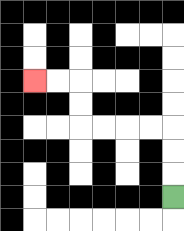{'start': '[7, 8]', 'end': '[1, 3]', 'path_directions': 'U,U,U,L,L,L,L,U,U,L,L', 'path_coordinates': '[[7, 8], [7, 7], [7, 6], [7, 5], [6, 5], [5, 5], [4, 5], [3, 5], [3, 4], [3, 3], [2, 3], [1, 3]]'}